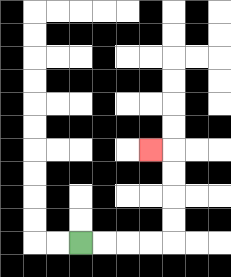{'start': '[3, 10]', 'end': '[6, 6]', 'path_directions': 'R,R,R,R,U,U,U,U,L', 'path_coordinates': '[[3, 10], [4, 10], [5, 10], [6, 10], [7, 10], [7, 9], [7, 8], [7, 7], [7, 6], [6, 6]]'}